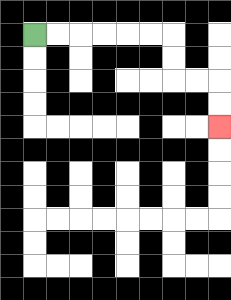{'start': '[1, 1]', 'end': '[9, 5]', 'path_directions': 'R,R,R,R,R,R,D,D,R,R,D,D', 'path_coordinates': '[[1, 1], [2, 1], [3, 1], [4, 1], [5, 1], [6, 1], [7, 1], [7, 2], [7, 3], [8, 3], [9, 3], [9, 4], [9, 5]]'}